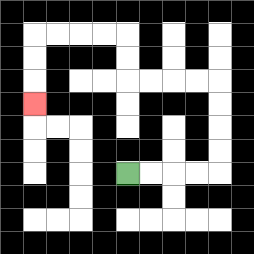{'start': '[5, 7]', 'end': '[1, 4]', 'path_directions': 'R,R,R,R,U,U,U,U,L,L,L,L,U,U,L,L,L,L,D,D,D', 'path_coordinates': '[[5, 7], [6, 7], [7, 7], [8, 7], [9, 7], [9, 6], [9, 5], [9, 4], [9, 3], [8, 3], [7, 3], [6, 3], [5, 3], [5, 2], [5, 1], [4, 1], [3, 1], [2, 1], [1, 1], [1, 2], [1, 3], [1, 4]]'}